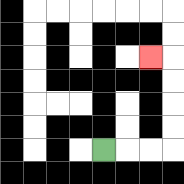{'start': '[4, 6]', 'end': '[6, 2]', 'path_directions': 'R,R,R,U,U,U,U,L', 'path_coordinates': '[[4, 6], [5, 6], [6, 6], [7, 6], [7, 5], [7, 4], [7, 3], [7, 2], [6, 2]]'}